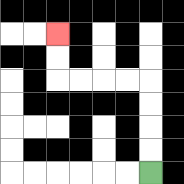{'start': '[6, 7]', 'end': '[2, 1]', 'path_directions': 'U,U,U,U,L,L,L,L,U,U', 'path_coordinates': '[[6, 7], [6, 6], [6, 5], [6, 4], [6, 3], [5, 3], [4, 3], [3, 3], [2, 3], [2, 2], [2, 1]]'}